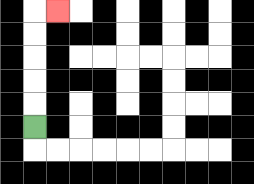{'start': '[1, 5]', 'end': '[2, 0]', 'path_directions': 'U,U,U,U,U,R', 'path_coordinates': '[[1, 5], [1, 4], [1, 3], [1, 2], [1, 1], [1, 0], [2, 0]]'}